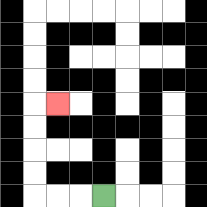{'start': '[4, 8]', 'end': '[2, 4]', 'path_directions': 'L,L,L,U,U,U,U,R', 'path_coordinates': '[[4, 8], [3, 8], [2, 8], [1, 8], [1, 7], [1, 6], [1, 5], [1, 4], [2, 4]]'}